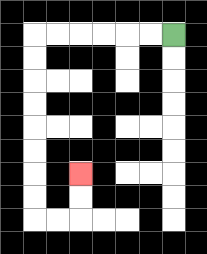{'start': '[7, 1]', 'end': '[3, 7]', 'path_directions': 'L,L,L,L,L,L,D,D,D,D,D,D,D,D,R,R,U,U', 'path_coordinates': '[[7, 1], [6, 1], [5, 1], [4, 1], [3, 1], [2, 1], [1, 1], [1, 2], [1, 3], [1, 4], [1, 5], [1, 6], [1, 7], [1, 8], [1, 9], [2, 9], [3, 9], [3, 8], [3, 7]]'}